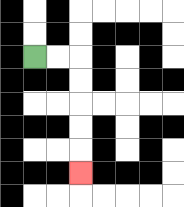{'start': '[1, 2]', 'end': '[3, 7]', 'path_directions': 'R,R,D,D,D,D,D', 'path_coordinates': '[[1, 2], [2, 2], [3, 2], [3, 3], [3, 4], [3, 5], [3, 6], [3, 7]]'}